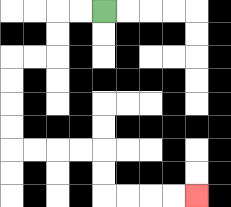{'start': '[4, 0]', 'end': '[8, 8]', 'path_directions': 'L,L,D,D,L,L,D,D,D,D,R,R,R,R,D,D,R,R,R,R', 'path_coordinates': '[[4, 0], [3, 0], [2, 0], [2, 1], [2, 2], [1, 2], [0, 2], [0, 3], [0, 4], [0, 5], [0, 6], [1, 6], [2, 6], [3, 6], [4, 6], [4, 7], [4, 8], [5, 8], [6, 8], [7, 8], [8, 8]]'}